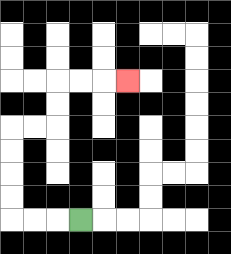{'start': '[3, 9]', 'end': '[5, 3]', 'path_directions': 'L,L,L,U,U,U,U,R,R,U,U,R,R,R', 'path_coordinates': '[[3, 9], [2, 9], [1, 9], [0, 9], [0, 8], [0, 7], [0, 6], [0, 5], [1, 5], [2, 5], [2, 4], [2, 3], [3, 3], [4, 3], [5, 3]]'}